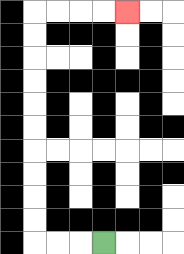{'start': '[4, 10]', 'end': '[5, 0]', 'path_directions': 'L,L,L,U,U,U,U,U,U,U,U,U,U,R,R,R,R', 'path_coordinates': '[[4, 10], [3, 10], [2, 10], [1, 10], [1, 9], [1, 8], [1, 7], [1, 6], [1, 5], [1, 4], [1, 3], [1, 2], [1, 1], [1, 0], [2, 0], [3, 0], [4, 0], [5, 0]]'}